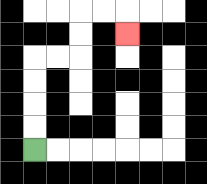{'start': '[1, 6]', 'end': '[5, 1]', 'path_directions': 'U,U,U,U,R,R,U,U,R,R,D', 'path_coordinates': '[[1, 6], [1, 5], [1, 4], [1, 3], [1, 2], [2, 2], [3, 2], [3, 1], [3, 0], [4, 0], [5, 0], [5, 1]]'}